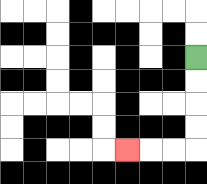{'start': '[8, 2]', 'end': '[5, 6]', 'path_directions': 'D,D,D,D,L,L,L', 'path_coordinates': '[[8, 2], [8, 3], [8, 4], [8, 5], [8, 6], [7, 6], [6, 6], [5, 6]]'}